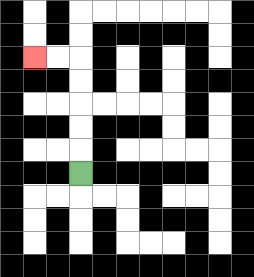{'start': '[3, 7]', 'end': '[1, 2]', 'path_directions': 'U,U,U,U,U,L,L', 'path_coordinates': '[[3, 7], [3, 6], [3, 5], [3, 4], [3, 3], [3, 2], [2, 2], [1, 2]]'}